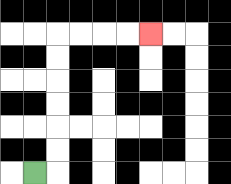{'start': '[1, 7]', 'end': '[6, 1]', 'path_directions': 'R,U,U,U,U,U,U,R,R,R,R', 'path_coordinates': '[[1, 7], [2, 7], [2, 6], [2, 5], [2, 4], [2, 3], [2, 2], [2, 1], [3, 1], [4, 1], [5, 1], [6, 1]]'}